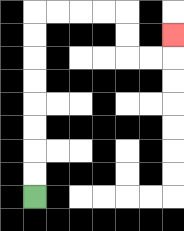{'start': '[1, 8]', 'end': '[7, 1]', 'path_directions': 'U,U,U,U,U,U,U,U,R,R,R,R,D,D,R,R,U', 'path_coordinates': '[[1, 8], [1, 7], [1, 6], [1, 5], [1, 4], [1, 3], [1, 2], [1, 1], [1, 0], [2, 0], [3, 0], [4, 0], [5, 0], [5, 1], [5, 2], [6, 2], [7, 2], [7, 1]]'}